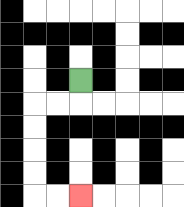{'start': '[3, 3]', 'end': '[3, 8]', 'path_directions': 'D,L,L,D,D,D,D,R,R', 'path_coordinates': '[[3, 3], [3, 4], [2, 4], [1, 4], [1, 5], [1, 6], [1, 7], [1, 8], [2, 8], [3, 8]]'}